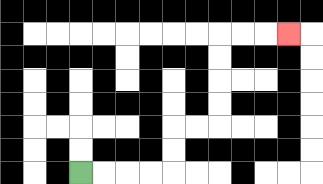{'start': '[3, 7]', 'end': '[12, 1]', 'path_directions': 'R,R,R,R,U,U,R,R,U,U,U,U,R,R,R', 'path_coordinates': '[[3, 7], [4, 7], [5, 7], [6, 7], [7, 7], [7, 6], [7, 5], [8, 5], [9, 5], [9, 4], [9, 3], [9, 2], [9, 1], [10, 1], [11, 1], [12, 1]]'}